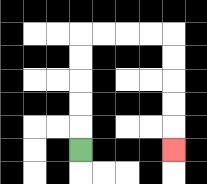{'start': '[3, 6]', 'end': '[7, 6]', 'path_directions': 'U,U,U,U,U,R,R,R,R,D,D,D,D,D', 'path_coordinates': '[[3, 6], [3, 5], [3, 4], [3, 3], [3, 2], [3, 1], [4, 1], [5, 1], [6, 1], [7, 1], [7, 2], [7, 3], [7, 4], [7, 5], [7, 6]]'}